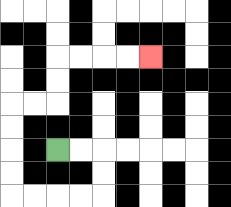{'start': '[2, 6]', 'end': '[6, 2]', 'path_directions': 'R,R,D,D,L,L,L,L,U,U,U,U,R,R,U,U,R,R,R,R', 'path_coordinates': '[[2, 6], [3, 6], [4, 6], [4, 7], [4, 8], [3, 8], [2, 8], [1, 8], [0, 8], [0, 7], [0, 6], [0, 5], [0, 4], [1, 4], [2, 4], [2, 3], [2, 2], [3, 2], [4, 2], [5, 2], [6, 2]]'}